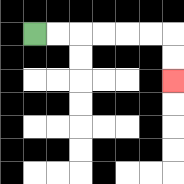{'start': '[1, 1]', 'end': '[7, 3]', 'path_directions': 'R,R,R,R,R,R,D,D', 'path_coordinates': '[[1, 1], [2, 1], [3, 1], [4, 1], [5, 1], [6, 1], [7, 1], [7, 2], [7, 3]]'}